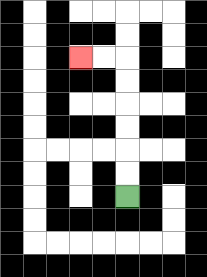{'start': '[5, 8]', 'end': '[3, 2]', 'path_directions': 'U,U,U,U,U,U,L,L', 'path_coordinates': '[[5, 8], [5, 7], [5, 6], [5, 5], [5, 4], [5, 3], [5, 2], [4, 2], [3, 2]]'}